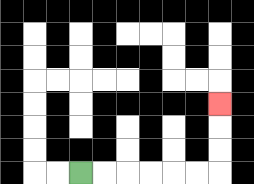{'start': '[3, 7]', 'end': '[9, 4]', 'path_directions': 'R,R,R,R,R,R,U,U,U', 'path_coordinates': '[[3, 7], [4, 7], [5, 7], [6, 7], [7, 7], [8, 7], [9, 7], [9, 6], [9, 5], [9, 4]]'}